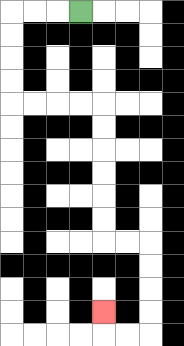{'start': '[3, 0]', 'end': '[4, 13]', 'path_directions': 'L,L,L,D,D,D,D,R,R,R,R,D,D,D,D,D,D,R,R,D,D,D,D,L,L,U', 'path_coordinates': '[[3, 0], [2, 0], [1, 0], [0, 0], [0, 1], [0, 2], [0, 3], [0, 4], [1, 4], [2, 4], [3, 4], [4, 4], [4, 5], [4, 6], [4, 7], [4, 8], [4, 9], [4, 10], [5, 10], [6, 10], [6, 11], [6, 12], [6, 13], [6, 14], [5, 14], [4, 14], [4, 13]]'}